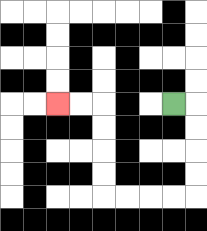{'start': '[7, 4]', 'end': '[2, 4]', 'path_directions': 'R,D,D,D,D,L,L,L,L,U,U,U,U,L,L', 'path_coordinates': '[[7, 4], [8, 4], [8, 5], [8, 6], [8, 7], [8, 8], [7, 8], [6, 8], [5, 8], [4, 8], [4, 7], [4, 6], [4, 5], [4, 4], [3, 4], [2, 4]]'}